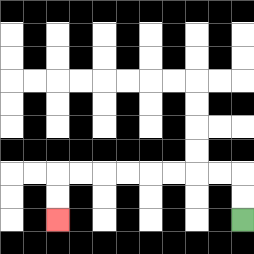{'start': '[10, 9]', 'end': '[2, 9]', 'path_directions': 'U,U,L,L,L,L,L,L,L,L,D,D', 'path_coordinates': '[[10, 9], [10, 8], [10, 7], [9, 7], [8, 7], [7, 7], [6, 7], [5, 7], [4, 7], [3, 7], [2, 7], [2, 8], [2, 9]]'}